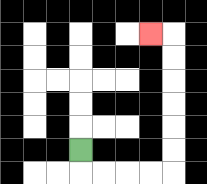{'start': '[3, 6]', 'end': '[6, 1]', 'path_directions': 'D,R,R,R,R,U,U,U,U,U,U,L', 'path_coordinates': '[[3, 6], [3, 7], [4, 7], [5, 7], [6, 7], [7, 7], [7, 6], [7, 5], [7, 4], [7, 3], [7, 2], [7, 1], [6, 1]]'}